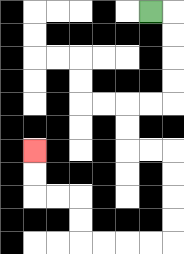{'start': '[6, 0]', 'end': '[1, 6]', 'path_directions': 'R,D,D,D,D,L,L,D,D,R,R,D,D,D,D,L,L,L,L,U,U,L,L,U,U', 'path_coordinates': '[[6, 0], [7, 0], [7, 1], [7, 2], [7, 3], [7, 4], [6, 4], [5, 4], [5, 5], [5, 6], [6, 6], [7, 6], [7, 7], [7, 8], [7, 9], [7, 10], [6, 10], [5, 10], [4, 10], [3, 10], [3, 9], [3, 8], [2, 8], [1, 8], [1, 7], [1, 6]]'}